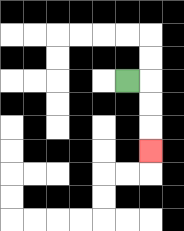{'start': '[5, 3]', 'end': '[6, 6]', 'path_directions': 'R,D,D,D', 'path_coordinates': '[[5, 3], [6, 3], [6, 4], [6, 5], [6, 6]]'}